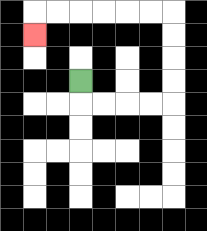{'start': '[3, 3]', 'end': '[1, 1]', 'path_directions': 'D,R,R,R,R,U,U,U,U,L,L,L,L,L,L,D', 'path_coordinates': '[[3, 3], [3, 4], [4, 4], [5, 4], [6, 4], [7, 4], [7, 3], [7, 2], [7, 1], [7, 0], [6, 0], [5, 0], [4, 0], [3, 0], [2, 0], [1, 0], [1, 1]]'}